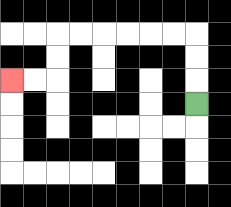{'start': '[8, 4]', 'end': '[0, 3]', 'path_directions': 'U,U,U,L,L,L,L,L,L,D,D,L,L', 'path_coordinates': '[[8, 4], [8, 3], [8, 2], [8, 1], [7, 1], [6, 1], [5, 1], [4, 1], [3, 1], [2, 1], [2, 2], [2, 3], [1, 3], [0, 3]]'}